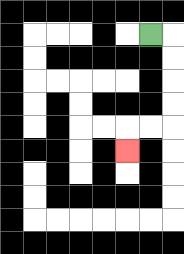{'start': '[6, 1]', 'end': '[5, 6]', 'path_directions': 'R,D,D,D,D,L,L,D', 'path_coordinates': '[[6, 1], [7, 1], [7, 2], [7, 3], [7, 4], [7, 5], [6, 5], [5, 5], [5, 6]]'}